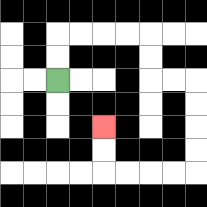{'start': '[2, 3]', 'end': '[4, 5]', 'path_directions': 'U,U,R,R,R,R,D,D,R,R,D,D,D,D,L,L,L,L,U,U', 'path_coordinates': '[[2, 3], [2, 2], [2, 1], [3, 1], [4, 1], [5, 1], [6, 1], [6, 2], [6, 3], [7, 3], [8, 3], [8, 4], [8, 5], [8, 6], [8, 7], [7, 7], [6, 7], [5, 7], [4, 7], [4, 6], [4, 5]]'}